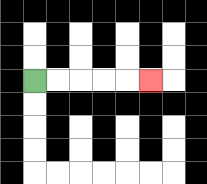{'start': '[1, 3]', 'end': '[6, 3]', 'path_directions': 'R,R,R,R,R', 'path_coordinates': '[[1, 3], [2, 3], [3, 3], [4, 3], [5, 3], [6, 3]]'}